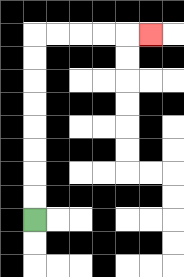{'start': '[1, 9]', 'end': '[6, 1]', 'path_directions': 'U,U,U,U,U,U,U,U,R,R,R,R,R', 'path_coordinates': '[[1, 9], [1, 8], [1, 7], [1, 6], [1, 5], [1, 4], [1, 3], [1, 2], [1, 1], [2, 1], [3, 1], [4, 1], [5, 1], [6, 1]]'}